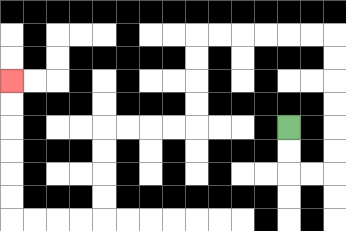{'start': '[12, 5]', 'end': '[0, 3]', 'path_directions': 'D,D,R,R,U,U,U,U,U,U,L,L,L,L,L,L,D,D,D,D,L,L,L,L,D,D,D,D,L,L,L,L,U,U,U,U,U,U', 'path_coordinates': '[[12, 5], [12, 6], [12, 7], [13, 7], [14, 7], [14, 6], [14, 5], [14, 4], [14, 3], [14, 2], [14, 1], [13, 1], [12, 1], [11, 1], [10, 1], [9, 1], [8, 1], [8, 2], [8, 3], [8, 4], [8, 5], [7, 5], [6, 5], [5, 5], [4, 5], [4, 6], [4, 7], [4, 8], [4, 9], [3, 9], [2, 9], [1, 9], [0, 9], [0, 8], [0, 7], [0, 6], [0, 5], [0, 4], [0, 3]]'}